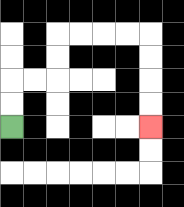{'start': '[0, 5]', 'end': '[6, 5]', 'path_directions': 'U,U,R,R,U,U,R,R,R,R,D,D,D,D', 'path_coordinates': '[[0, 5], [0, 4], [0, 3], [1, 3], [2, 3], [2, 2], [2, 1], [3, 1], [4, 1], [5, 1], [6, 1], [6, 2], [6, 3], [6, 4], [6, 5]]'}